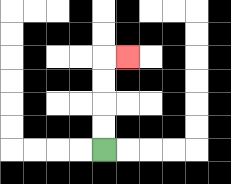{'start': '[4, 6]', 'end': '[5, 2]', 'path_directions': 'U,U,U,U,R', 'path_coordinates': '[[4, 6], [4, 5], [4, 4], [4, 3], [4, 2], [5, 2]]'}